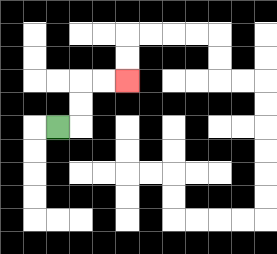{'start': '[2, 5]', 'end': '[5, 3]', 'path_directions': 'R,U,U,R,R', 'path_coordinates': '[[2, 5], [3, 5], [3, 4], [3, 3], [4, 3], [5, 3]]'}